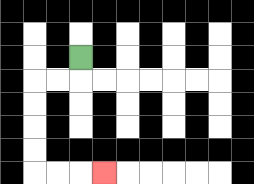{'start': '[3, 2]', 'end': '[4, 7]', 'path_directions': 'D,L,L,D,D,D,D,R,R,R', 'path_coordinates': '[[3, 2], [3, 3], [2, 3], [1, 3], [1, 4], [1, 5], [1, 6], [1, 7], [2, 7], [3, 7], [4, 7]]'}